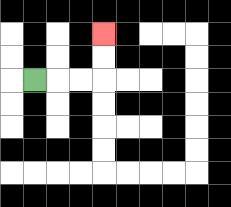{'start': '[1, 3]', 'end': '[4, 1]', 'path_directions': 'R,R,R,U,U', 'path_coordinates': '[[1, 3], [2, 3], [3, 3], [4, 3], [4, 2], [4, 1]]'}